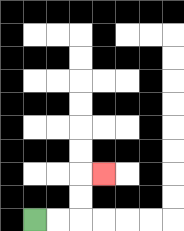{'start': '[1, 9]', 'end': '[4, 7]', 'path_directions': 'R,R,U,U,R', 'path_coordinates': '[[1, 9], [2, 9], [3, 9], [3, 8], [3, 7], [4, 7]]'}